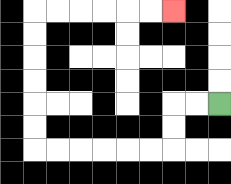{'start': '[9, 4]', 'end': '[7, 0]', 'path_directions': 'L,L,D,D,L,L,L,L,L,L,U,U,U,U,U,U,R,R,R,R,R,R', 'path_coordinates': '[[9, 4], [8, 4], [7, 4], [7, 5], [7, 6], [6, 6], [5, 6], [4, 6], [3, 6], [2, 6], [1, 6], [1, 5], [1, 4], [1, 3], [1, 2], [1, 1], [1, 0], [2, 0], [3, 0], [4, 0], [5, 0], [6, 0], [7, 0]]'}